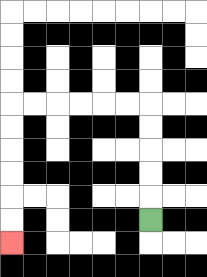{'start': '[6, 9]', 'end': '[0, 10]', 'path_directions': 'U,U,U,U,U,L,L,L,L,L,L,D,D,D,D,D,D', 'path_coordinates': '[[6, 9], [6, 8], [6, 7], [6, 6], [6, 5], [6, 4], [5, 4], [4, 4], [3, 4], [2, 4], [1, 4], [0, 4], [0, 5], [0, 6], [0, 7], [0, 8], [0, 9], [0, 10]]'}